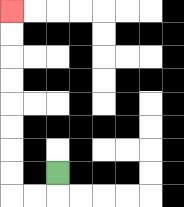{'start': '[2, 7]', 'end': '[0, 0]', 'path_directions': 'D,L,L,U,U,U,U,U,U,U,U', 'path_coordinates': '[[2, 7], [2, 8], [1, 8], [0, 8], [0, 7], [0, 6], [0, 5], [0, 4], [0, 3], [0, 2], [0, 1], [0, 0]]'}